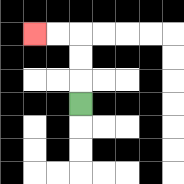{'start': '[3, 4]', 'end': '[1, 1]', 'path_directions': 'U,U,U,L,L', 'path_coordinates': '[[3, 4], [3, 3], [3, 2], [3, 1], [2, 1], [1, 1]]'}